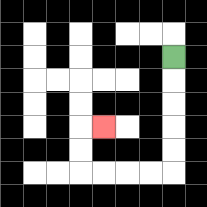{'start': '[7, 2]', 'end': '[4, 5]', 'path_directions': 'D,D,D,D,D,L,L,L,L,U,U,R', 'path_coordinates': '[[7, 2], [7, 3], [7, 4], [7, 5], [7, 6], [7, 7], [6, 7], [5, 7], [4, 7], [3, 7], [3, 6], [3, 5], [4, 5]]'}